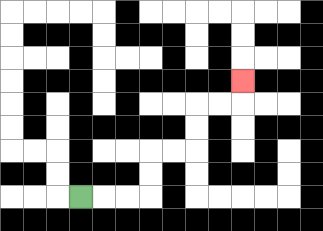{'start': '[3, 8]', 'end': '[10, 3]', 'path_directions': 'R,R,R,U,U,R,R,U,U,R,R,U', 'path_coordinates': '[[3, 8], [4, 8], [5, 8], [6, 8], [6, 7], [6, 6], [7, 6], [8, 6], [8, 5], [8, 4], [9, 4], [10, 4], [10, 3]]'}